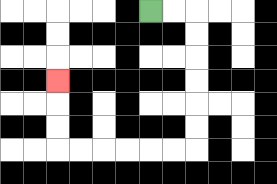{'start': '[6, 0]', 'end': '[2, 3]', 'path_directions': 'R,R,D,D,D,D,D,D,L,L,L,L,L,L,U,U,U', 'path_coordinates': '[[6, 0], [7, 0], [8, 0], [8, 1], [8, 2], [8, 3], [8, 4], [8, 5], [8, 6], [7, 6], [6, 6], [5, 6], [4, 6], [3, 6], [2, 6], [2, 5], [2, 4], [2, 3]]'}